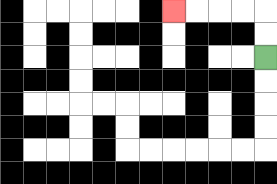{'start': '[11, 2]', 'end': '[7, 0]', 'path_directions': 'U,U,L,L,L,L', 'path_coordinates': '[[11, 2], [11, 1], [11, 0], [10, 0], [9, 0], [8, 0], [7, 0]]'}